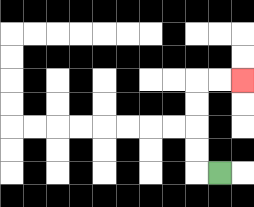{'start': '[9, 7]', 'end': '[10, 3]', 'path_directions': 'L,U,U,U,U,R,R', 'path_coordinates': '[[9, 7], [8, 7], [8, 6], [8, 5], [8, 4], [8, 3], [9, 3], [10, 3]]'}